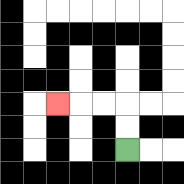{'start': '[5, 6]', 'end': '[2, 4]', 'path_directions': 'U,U,L,L,L', 'path_coordinates': '[[5, 6], [5, 5], [5, 4], [4, 4], [3, 4], [2, 4]]'}